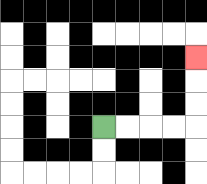{'start': '[4, 5]', 'end': '[8, 2]', 'path_directions': 'R,R,R,R,U,U,U', 'path_coordinates': '[[4, 5], [5, 5], [6, 5], [7, 5], [8, 5], [8, 4], [8, 3], [8, 2]]'}